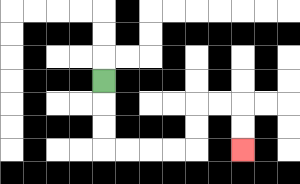{'start': '[4, 3]', 'end': '[10, 6]', 'path_directions': 'D,D,D,R,R,R,R,U,U,R,R,D,D', 'path_coordinates': '[[4, 3], [4, 4], [4, 5], [4, 6], [5, 6], [6, 6], [7, 6], [8, 6], [8, 5], [8, 4], [9, 4], [10, 4], [10, 5], [10, 6]]'}